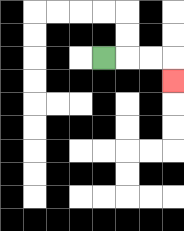{'start': '[4, 2]', 'end': '[7, 3]', 'path_directions': 'R,R,R,D', 'path_coordinates': '[[4, 2], [5, 2], [6, 2], [7, 2], [7, 3]]'}